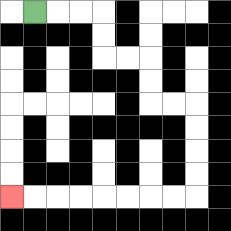{'start': '[1, 0]', 'end': '[0, 8]', 'path_directions': 'R,R,R,D,D,R,R,D,D,R,R,D,D,D,D,L,L,L,L,L,L,L,L', 'path_coordinates': '[[1, 0], [2, 0], [3, 0], [4, 0], [4, 1], [4, 2], [5, 2], [6, 2], [6, 3], [6, 4], [7, 4], [8, 4], [8, 5], [8, 6], [8, 7], [8, 8], [7, 8], [6, 8], [5, 8], [4, 8], [3, 8], [2, 8], [1, 8], [0, 8]]'}